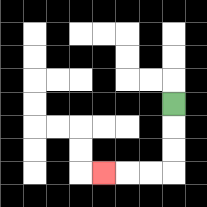{'start': '[7, 4]', 'end': '[4, 7]', 'path_directions': 'D,D,D,L,L,L', 'path_coordinates': '[[7, 4], [7, 5], [7, 6], [7, 7], [6, 7], [5, 7], [4, 7]]'}